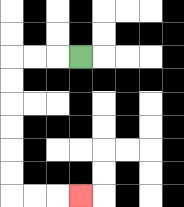{'start': '[3, 2]', 'end': '[3, 8]', 'path_directions': 'L,L,L,D,D,D,D,D,D,R,R,R', 'path_coordinates': '[[3, 2], [2, 2], [1, 2], [0, 2], [0, 3], [0, 4], [0, 5], [0, 6], [0, 7], [0, 8], [1, 8], [2, 8], [3, 8]]'}